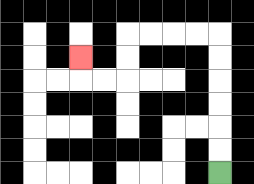{'start': '[9, 7]', 'end': '[3, 2]', 'path_directions': 'U,U,U,U,U,U,L,L,L,L,D,D,L,L,U', 'path_coordinates': '[[9, 7], [9, 6], [9, 5], [9, 4], [9, 3], [9, 2], [9, 1], [8, 1], [7, 1], [6, 1], [5, 1], [5, 2], [5, 3], [4, 3], [3, 3], [3, 2]]'}